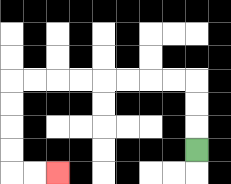{'start': '[8, 6]', 'end': '[2, 7]', 'path_directions': 'U,U,U,L,L,L,L,L,L,L,L,D,D,D,D,R,R', 'path_coordinates': '[[8, 6], [8, 5], [8, 4], [8, 3], [7, 3], [6, 3], [5, 3], [4, 3], [3, 3], [2, 3], [1, 3], [0, 3], [0, 4], [0, 5], [0, 6], [0, 7], [1, 7], [2, 7]]'}